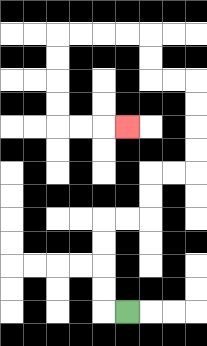{'start': '[5, 13]', 'end': '[5, 5]', 'path_directions': 'L,U,U,U,U,R,R,U,U,R,R,U,U,U,U,L,L,U,U,L,L,L,L,D,D,D,D,R,R,R', 'path_coordinates': '[[5, 13], [4, 13], [4, 12], [4, 11], [4, 10], [4, 9], [5, 9], [6, 9], [6, 8], [6, 7], [7, 7], [8, 7], [8, 6], [8, 5], [8, 4], [8, 3], [7, 3], [6, 3], [6, 2], [6, 1], [5, 1], [4, 1], [3, 1], [2, 1], [2, 2], [2, 3], [2, 4], [2, 5], [3, 5], [4, 5], [5, 5]]'}